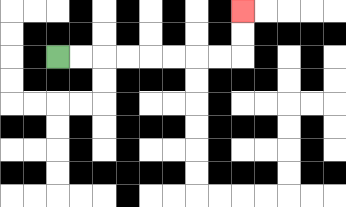{'start': '[2, 2]', 'end': '[10, 0]', 'path_directions': 'R,R,R,R,R,R,R,R,U,U', 'path_coordinates': '[[2, 2], [3, 2], [4, 2], [5, 2], [6, 2], [7, 2], [8, 2], [9, 2], [10, 2], [10, 1], [10, 0]]'}